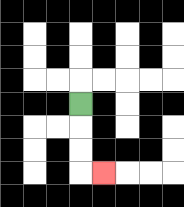{'start': '[3, 4]', 'end': '[4, 7]', 'path_directions': 'D,D,D,R', 'path_coordinates': '[[3, 4], [3, 5], [3, 6], [3, 7], [4, 7]]'}